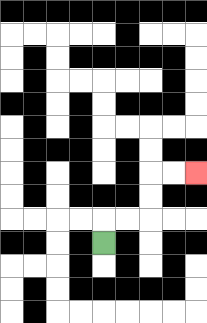{'start': '[4, 10]', 'end': '[8, 7]', 'path_directions': 'U,R,R,U,U,R,R', 'path_coordinates': '[[4, 10], [4, 9], [5, 9], [6, 9], [6, 8], [6, 7], [7, 7], [8, 7]]'}